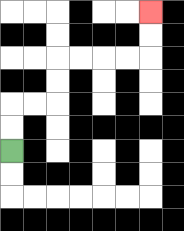{'start': '[0, 6]', 'end': '[6, 0]', 'path_directions': 'U,U,R,R,U,U,R,R,R,R,U,U', 'path_coordinates': '[[0, 6], [0, 5], [0, 4], [1, 4], [2, 4], [2, 3], [2, 2], [3, 2], [4, 2], [5, 2], [6, 2], [6, 1], [6, 0]]'}